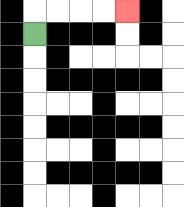{'start': '[1, 1]', 'end': '[5, 0]', 'path_directions': 'U,R,R,R,R', 'path_coordinates': '[[1, 1], [1, 0], [2, 0], [3, 0], [4, 0], [5, 0]]'}